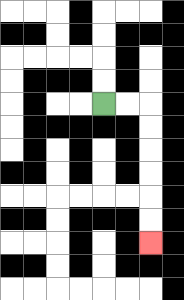{'start': '[4, 4]', 'end': '[6, 10]', 'path_directions': 'R,R,D,D,D,D,D,D', 'path_coordinates': '[[4, 4], [5, 4], [6, 4], [6, 5], [6, 6], [6, 7], [6, 8], [6, 9], [6, 10]]'}